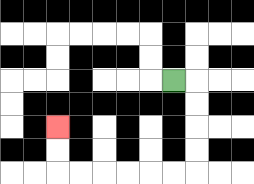{'start': '[7, 3]', 'end': '[2, 5]', 'path_directions': 'R,D,D,D,D,L,L,L,L,L,L,U,U', 'path_coordinates': '[[7, 3], [8, 3], [8, 4], [8, 5], [8, 6], [8, 7], [7, 7], [6, 7], [5, 7], [4, 7], [3, 7], [2, 7], [2, 6], [2, 5]]'}